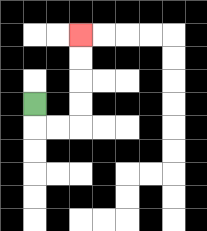{'start': '[1, 4]', 'end': '[3, 1]', 'path_directions': 'D,R,R,U,U,U,U', 'path_coordinates': '[[1, 4], [1, 5], [2, 5], [3, 5], [3, 4], [3, 3], [3, 2], [3, 1]]'}